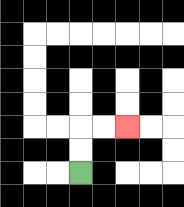{'start': '[3, 7]', 'end': '[5, 5]', 'path_directions': 'U,U,R,R', 'path_coordinates': '[[3, 7], [3, 6], [3, 5], [4, 5], [5, 5]]'}